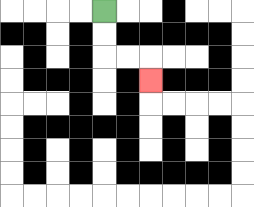{'start': '[4, 0]', 'end': '[6, 3]', 'path_directions': 'D,D,R,R,D', 'path_coordinates': '[[4, 0], [4, 1], [4, 2], [5, 2], [6, 2], [6, 3]]'}